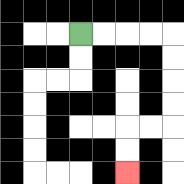{'start': '[3, 1]', 'end': '[5, 7]', 'path_directions': 'R,R,R,R,D,D,D,D,L,L,D,D', 'path_coordinates': '[[3, 1], [4, 1], [5, 1], [6, 1], [7, 1], [7, 2], [7, 3], [7, 4], [7, 5], [6, 5], [5, 5], [5, 6], [5, 7]]'}